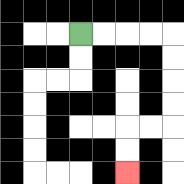{'start': '[3, 1]', 'end': '[5, 7]', 'path_directions': 'R,R,R,R,D,D,D,D,L,L,D,D', 'path_coordinates': '[[3, 1], [4, 1], [5, 1], [6, 1], [7, 1], [7, 2], [7, 3], [7, 4], [7, 5], [6, 5], [5, 5], [5, 6], [5, 7]]'}